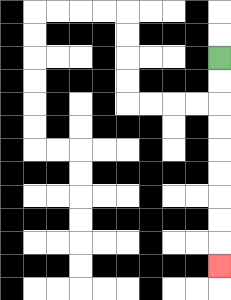{'start': '[9, 2]', 'end': '[9, 11]', 'path_directions': 'D,D,D,D,D,D,D,D,D', 'path_coordinates': '[[9, 2], [9, 3], [9, 4], [9, 5], [9, 6], [9, 7], [9, 8], [9, 9], [9, 10], [9, 11]]'}